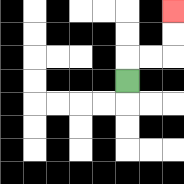{'start': '[5, 3]', 'end': '[7, 0]', 'path_directions': 'U,R,R,U,U', 'path_coordinates': '[[5, 3], [5, 2], [6, 2], [7, 2], [7, 1], [7, 0]]'}